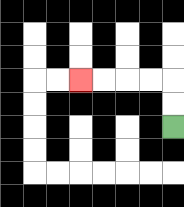{'start': '[7, 5]', 'end': '[3, 3]', 'path_directions': 'U,U,L,L,L,L', 'path_coordinates': '[[7, 5], [7, 4], [7, 3], [6, 3], [5, 3], [4, 3], [3, 3]]'}